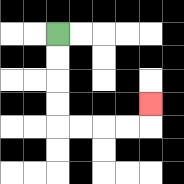{'start': '[2, 1]', 'end': '[6, 4]', 'path_directions': 'D,D,D,D,R,R,R,R,U', 'path_coordinates': '[[2, 1], [2, 2], [2, 3], [2, 4], [2, 5], [3, 5], [4, 5], [5, 5], [6, 5], [6, 4]]'}